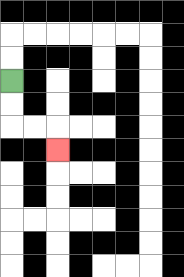{'start': '[0, 3]', 'end': '[2, 6]', 'path_directions': 'D,D,R,R,D', 'path_coordinates': '[[0, 3], [0, 4], [0, 5], [1, 5], [2, 5], [2, 6]]'}